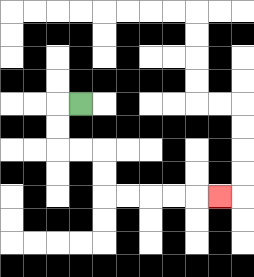{'start': '[3, 4]', 'end': '[9, 8]', 'path_directions': 'L,D,D,R,R,D,D,R,R,R,R,R', 'path_coordinates': '[[3, 4], [2, 4], [2, 5], [2, 6], [3, 6], [4, 6], [4, 7], [4, 8], [5, 8], [6, 8], [7, 8], [8, 8], [9, 8]]'}